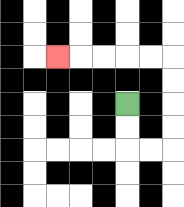{'start': '[5, 4]', 'end': '[2, 2]', 'path_directions': 'D,D,R,R,U,U,U,U,L,L,L,L,L', 'path_coordinates': '[[5, 4], [5, 5], [5, 6], [6, 6], [7, 6], [7, 5], [7, 4], [7, 3], [7, 2], [6, 2], [5, 2], [4, 2], [3, 2], [2, 2]]'}